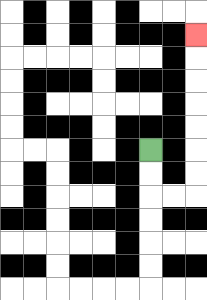{'start': '[6, 6]', 'end': '[8, 1]', 'path_directions': 'D,D,R,R,U,U,U,U,U,U,U', 'path_coordinates': '[[6, 6], [6, 7], [6, 8], [7, 8], [8, 8], [8, 7], [8, 6], [8, 5], [8, 4], [8, 3], [8, 2], [8, 1]]'}